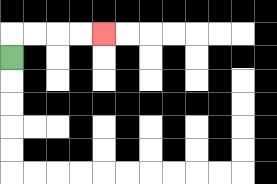{'start': '[0, 2]', 'end': '[4, 1]', 'path_directions': 'U,R,R,R,R', 'path_coordinates': '[[0, 2], [0, 1], [1, 1], [2, 1], [3, 1], [4, 1]]'}